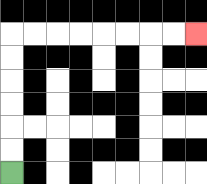{'start': '[0, 7]', 'end': '[8, 1]', 'path_directions': 'U,U,U,U,U,U,R,R,R,R,R,R,R,R', 'path_coordinates': '[[0, 7], [0, 6], [0, 5], [0, 4], [0, 3], [0, 2], [0, 1], [1, 1], [2, 1], [3, 1], [4, 1], [5, 1], [6, 1], [7, 1], [8, 1]]'}